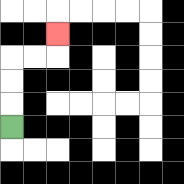{'start': '[0, 5]', 'end': '[2, 1]', 'path_directions': 'U,U,U,R,R,U', 'path_coordinates': '[[0, 5], [0, 4], [0, 3], [0, 2], [1, 2], [2, 2], [2, 1]]'}